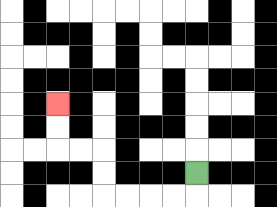{'start': '[8, 7]', 'end': '[2, 4]', 'path_directions': 'D,L,L,L,L,U,U,L,L,U,U', 'path_coordinates': '[[8, 7], [8, 8], [7, 8], [6, 8], [5, 8], [4, 8], [4, 7], [4, 6], [3, 6], [2, 6], [2, 5], [2, 4]]'}